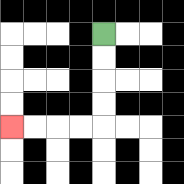{'start': '[4, 1]', 'end': '[0, 5]', 'path_directions': 'D,D,D,D,L,L,L,L', 'path_coordinates': '[[4, 1], [4, 2], [4, 3], [4, 4], [4, 5], [3, 5], [2, 5], [1, 5], [0, 5]]'}